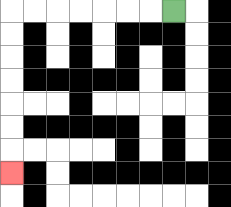{'start': '[7, 0]', 'end': '[0, 7]', 'path_directions': 'L,L,L,L,L,L,L,D,D,D,D,D,D,D', 'path_coordinates': '[[7, 0], [6, 0], [5, 0], [4, 0], [3, 0], [2, 0], [1, 0], [0, 0], [0, 1], [0, 2], [0, 3], [0, 4], [0, 5], [0, 6], [0, 7]]'}